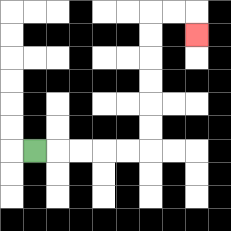{'start': '[1, 6]', 'end': '[8, 1]', 'path_directions': 'R,R,R,R,R,U,U,U,U,U,U,R,R,D', 'path_coordinates': '[[1, 6], [2, 6], [3, 6], [4, 6], [5, 6], [6, 6], [6, 5], [6, 4], [6, 3], [6, 2], [6, 1], [6, 0], [7, 0], [8, 0], [8, 1]]'}